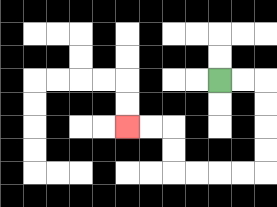{'start': '[9, 3]', 'end': '[5, 5]', 'path_directions': 'R,R,D,D,D,D,L,L,L,L,U,U,L,L', 'path_coordinates': '[[9, 3], [10, 3], [11, 3], [11, 4], [11, 5], [11, 6], [11, 7], [10, 7], [9, 7], [8, 7], [7, 7], [7, 6], [7, 5], [6, 5], [5, 5]]'}